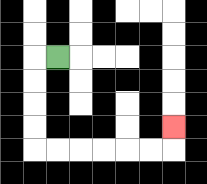{'start': '[2, 2]', 'end': '[7, 5]', 'path_directions': 'L,D,D,D,D,R,R,R,R,R,R,U', 'path_coordinates': '[[2, 2], [1, 2], [1, 3], [1, 4], [1, 5], [1, 6], [2, 6], [3, 6], [4, 6], [5, 6], [6, 6], [7, 6], [7, 5]]'}